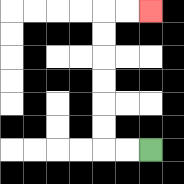{'start': '[6, 6]', 'end': '[6, 0]', 'path_directions': 'L,L,U,U,U,U,U,U,R,R', 'path_coordinates': '[[6, 6], [5, 6], [4, 6], [4, 5], [4, 4], [4, 3], [4, 2], [4, 1], [4, 0], [5, 0], [6, 0]]'}